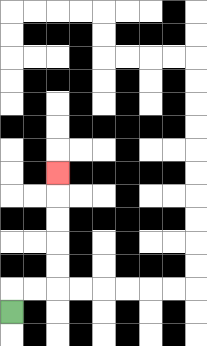{'start': '[0, 13]', 'end': '[2, 7]', 'path_directions': 'U,R,R,U,U,U,U,U', 'path_coordinates': '[[0, 13], [0, 12], [1, 12], [2, 12], [2, 11], [2, 10], [2, 9], [2, 8], [2, 7]]'}